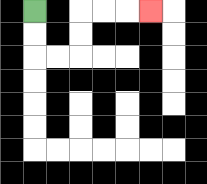{'start': '[1, 0]', 'end': '[6, 0]', 'path_directions': 'D,D,R,R,U,U,R,R,R', 'path_coordinates': '[[1, 0], [1, 1], [1, 2], [2, 2], [3, 2], [3, 1], [3, 0], [4, 0], [5, 0], [6, 0]]'}